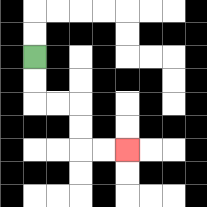{'start': '[1, 2]', 'end': '[5, 6]', 'path_directions': 'D,D,R,R,D,D,R,R', 'path_coordinates': '[[1, 2], [1, 3], [1, 4], [2, 4], [3, 4], [3, 5], [3, 6], [4, 6], [5, 6]]'}